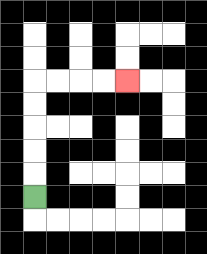{'start': '[1, 8]', 'end': '[5, 3]', 'path_directions': 'U,U,U,U,U,R,R,R,R', 'path_coordinates': '[[1, 8], [1, 7], [1, 6], [1, 5], [1, 4], [1, 3], [2, 3], [3, 3], [4, 3], [5, 3]]'}